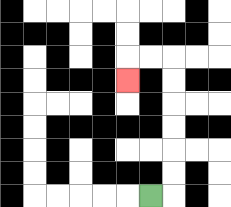{'start': '[6, 8]', 'end': '[5, 3]', 'path_directions': 'R,U,U,U,U,U,U,L,L,D', 'path_coordinates': '[[6, 8], [7, 8], [7, 7], [7, 6], [7, 5], [7, 4], [7, 3], [7, 2], [6, 2], [5, 2], [5, 3]]'}